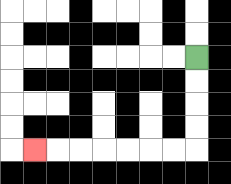{'start': '[8, 2]', 'end': '[1, 6]', 'path_directions': 'D,D,D,D,L,L,L,L,L,L,L', 'path_coordinates': '[[8, 2], [8, 3], [8, 4], [8, 5], [8, 6], [7, 6], [6, 6], [5, 6], [4, 6], [3, 6], [2, 6], [1, 6]]'}